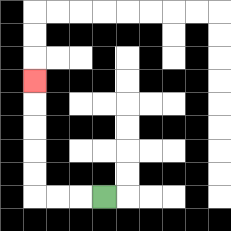{'start': '[4, 8]', 'end': '[1, 3]', 'path_directions': 'L,L,L,U,U,U,U,U', 'path_coordinates': '[[4, 8], [3, 8], [2, 8], [1, 8], [1, 7], [1, 6], [1, 5], [1, 4], [1, 3]]'}